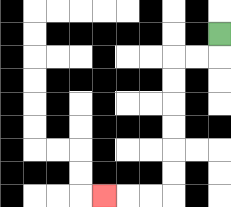{'start': '[9, 1]', 'end': '[4, 8]', 'path_directions': 'D,L,L,D,D,D,D,D,D,L,L,L', 'path_coordinates': '[[9, 1], [9, 2], [8, 2], [7, 2], [7, 3], [7, 4], [7, 5], [7, 6], [7, 7], [7, 8], [6, 8], [5, 8], [4, 8]]'}